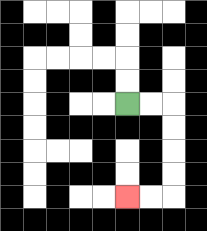{'start': '[5, 4]', 'end': '[5, 8]', 'path_directions': 'R,R,D,D,D,D,L,L', 'path_coordinates': '[[5, 4], [6, 4], [7, 4], [7, 5], [7, 6], [7, 7], [7, 8], [6, 8], [5, 8]]'}